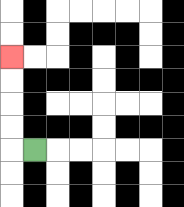{'start': '[1, 6]', 'end': '[0, 2]', 'path_directions': 'L,U,U,U,U', 'path_coordinates': '[[1, 6], [0, 6], [0, 5], [0, 4], [0, 3], [0, 2]]'}